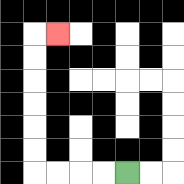{'start': '[5, 7]', 'end': '[2, 1]', 'path_directions': 'L,L,L,L,U,U,U,U,U,U,R', 'path_coordinates': '[[5, 7], [4, 7], [3, 7], [2, 7], [1, 7], [1, 6], [1, 5], [1, 4], [1, 3], [1, 2], [1, 1], [2, 1]]'}